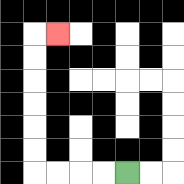{'start': '[5, 7]', 'end': '[2, 1]', 'path_directions': 'L,L,L,L,U,U,U,U,U,U,R', 'path_coordinates': '[[5, 7], [4, 7], [3, 7], [2, 7], [1, 7], [1, 6], [1, 5], [1, 4], [1, 3], [1, 2], [1, 1], [2, 1]]'}